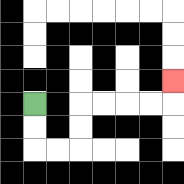{'start': '[1, 4]', 'end': '[7, 3]', 'path_directions': 'D,D,R,R,U,U,R,R,R,R,U', 'path_coordinates': '[[1, 4], [1, 5], [1, 6], [2, 6], [3, 6], [3, 5], [3, 4], [4, 4], [5, 4], [6, 4], [7, 4], [7, 3]]'}